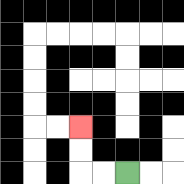{'start': '[5, 7]', 'end': '[3, 5]', 'path_directions': 'L,L,U,U', 'path_coordinates': '[[5, 7], [4, 7], [3, 7], [3, 6], [3, 5]]'}